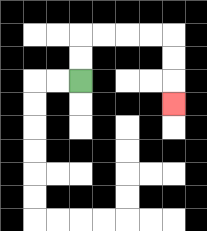{'start': '[3, 3]', 'end': '[7, 4]', 'path_directions': 'U,U,R,R,R,R,D,D,D', 'path_coordinates': '[[3, 3], [3, 2], [3, 1], [4, 1], [5, 1], [6, 1], [7, 1], [7, 2], [7, 3], [7, 4]]'}